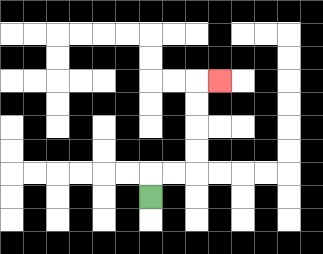{'start': '[6, 8]', 'end': '[9, 3]', 'path_directions': 'U,R,R,U,U,U,U,R', 'path_coordinates': '[[6, 8], [6, 7], [7, 7], [8, 7], [8, 6], [8, 5], [8, 4], [8, 3], [9, 3]]'}